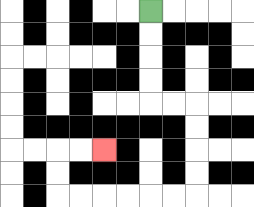{'start': '[6, 0]', 'end': '[4, 6]', 'path_directions': 'D,D,D,D,R,R,D,D,D,D,L,L,L,L,L,L,U,U,R,R', 'path_coordinates': '[[6, 0], [6, 1], [6, 2], [6, 3], [6, 4], [7, 4], [8, 4], [8, 5], [8, 6], [8, 7], [8, 8], [7, 8], [6, 8], [5, 8], [4, 8], [3, 8], [2, 8], [2, 7], [2, 6], [3, 6], [4, 6]]'}